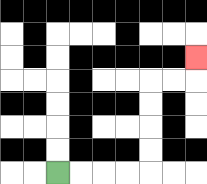{'start': '[2, 7]', 'end': '[8, 2]', 'path_directions': 'R,R,R,R,U,U,U,U,R,R,U', 'path_coordinates': '[[2, 7], [3, 7], [4, 7], [5, 7], [6, 7], [6, 6], [6, 5], [6, 4], [6, 3], [7, 3], [8, 3], [8, 2]]'}